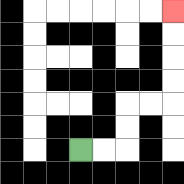{'start': '[3, 6]', 'end': '[7, 0]', 'path_directions': 'R,R,U,U,R,R,U,U,U,U', 'path_coordinates': '[[3, 6], [4, 6], [5, 6], [5, 5], [5, 4], [6, 4], [7, 4], [7, 3], [7, 2], [7, 1], [7, 0]]'}